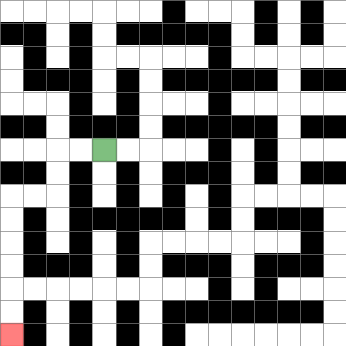{'start': '[4, 6]', 'end': '[0, 14]', 'path_directions': 'L,L,D,D,L,L,D,D,D,D,D,D', 'path_coordinates': '[[4, 6], [3, 6], [2, 6], [2, 7], [2, 8], [1, 8], [0, 8], [0, 9], [0, 10], [0, 11], [0, 12], [0, 13], [0, 14]]'}